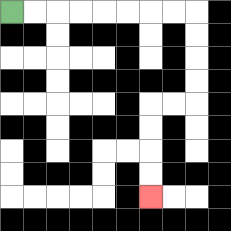{'start': '[0, 0]', 'end': '[6, 8]', 'path_directions': 'R,R,R,R,R,R,R,R,D,D,D,D,L,L,D,D,D,D', 'path_coordinates': '[[0, 0], [1, 0], [2, 0], [3, 0], [4, 0], [5, 0], [6, 0], [7, 0], [8, 0], [8, 1], [8, 2], [8, 3], [8, 4], [7, 4], [6, 4], [6, 5], [6, 6], [6, 7], [6, 8]]'}